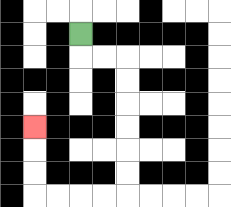{'start': '[3, 1]', 'end': '[1, 5]', 'path_directions': 'D,R,R,D,D,D,D,D,D,L,L,L,L,U,U,U', 'path_coordinates': '[[3, 1], [3, 2], [4, 2], [5, 2], [5, 3], [5, 4], [5, 5], [5, 6], [5, 7], [5, 8], [4, 8], [3, 8], [2, 8], [1, 8], [1, 7], [1, 6], [1, 5]]'}